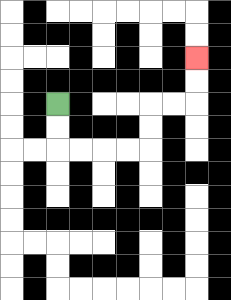{'start': '[2, 4]', 'end': '[8, 2]', 'path_directions': 'D,D,R,R,R,R,U,U,R,R,U,U', 'path_coordinates': '[[2, 4], [2, 5], [2, 6], [3, 6], [4, 6], [5, 6], [6, 6], [6, 5], [6, 4], [7, 4], [8, 4], [8, 3], [8, 2]]'}